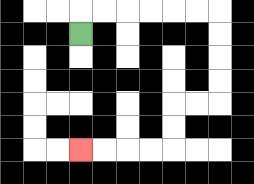{'start': '[3, 1]', 'end': '[3, 6]', 'path_directions': 'U,R,R,R,R,R,R,D,D,D,D,L,L,D,D,L,L,L,L', 'path_coordinates': '[[3, 1], [3, 0], [4, 0], [5, 0], [6, 0], [7, 0], [8, 0], [9, 0], [9, 1], [9, 2], [9, 3], [9, 4], [8, 4], [7, 4], [7, 5], [7, 6], [6, 6], [5, 6], [4, 6], [3, 6]]'}